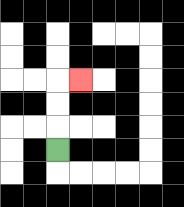{'start': '[2, 6]', 'end': '[3, 3]', 'path_directions': 'U,U,U,R', 'path_coordinates': '[[2, 6], [2, 5], [2, 4], [2, 3], [3, 3]]'}